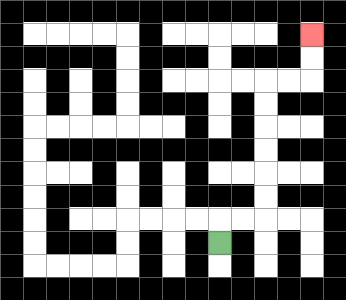{'start': '[9, 10]', 'end': '[13, 1]', 'path_directions': 'U,R,R,U,U,U,U,U,U,R,R,U,U', 'path_coordinates': '[[9, 10], [9, 9], [10, 9], [11, 9], [11, 8], [11, 7], [11, 6], [11, 5], [11, 4], [11, 3], [12, 3], [13, 3], [13, 2], [13, 1]]'}